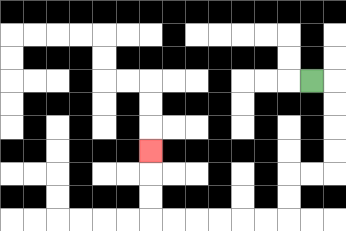{'start': '[13, 3]', 'end': '[6, 6]', 'path_directions': 'R,D,D,D,D,L,L,D,D,L,L,L,L,L,L,U,U,U', 'path_coordinates': '[[13, 3], [14, 3], [14, 4], [14, 5], [14, 6], [14, 7], [13, 7], [12, 7], [12, 8], [12, 9], [11, 9], [10, 9], [9, 9], [8, 9], [7, 9], [6, 9], [6, 8], [6, 7], [6, 6]]'}